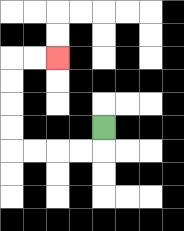{'start': '[4, 5]', 'end': '[2, 2]', 'path_directions': 'D,L,L,L,L,U,U,U,U,R,R', 'path_coordinates': '[[4, 5], [4, 6], [3, 6], [2, 6], [1, 6], [0, 6], [0, 5], [0, 4], [0, 3], [0, 2], [1, 2], [2, 2]]'}